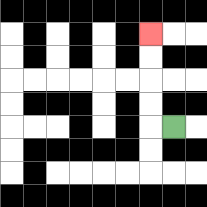{'start': '[7, 5]', 'end': '[6, 1]', 'path_directions': 'L,U,U,U,U', 'path_coordinates': '[[7, 5], [6, 5], [6, 4], [6, 3], [6, 2], [6, 1]]'}